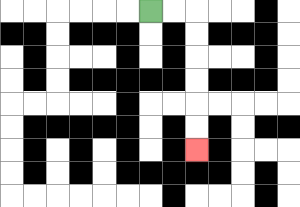{'start': '[6, 0]', 'end': '[8, 6]', 'path_directions': 'R,R,D,D,D,D,D,D', 'path_coordinates': '[[6, 0], [7, 0], [8, 0], [8, 1], [8, 2], [8, 3], [8, 4], [8, 5], [8, 6]]'}